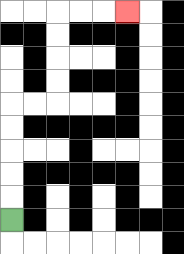{'start': '[0, 9]', 'end': '[5, 0]', 'path_directions': 'U,U,U,U,U,R,R,U,U,U,U,R,R,R', 'path_coordinates': '[[0, 9], [0, 8], [0, 7], [0, 6], [0, 5], [0, 4], [1, 4], [2, 4], [2, 3], [2, 2], [2, 1], [2, 0], [3, 0], [4, 0], [5, 0]]'}